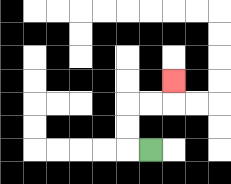{'start': '[6, 6]', 'end': '[7, 3]', 'path_directions': 'L,U,U,R,R,U', 'path_coordinates': '[[6, 6], [5, 6], [5, 5], [5, 4], [6, 4], [7, 4], [7, 3]]'}